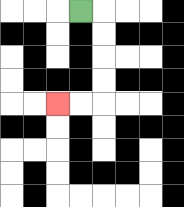{'start': '[3, 0]', 'end': '[2, 4]', 'path_directions': 'R,D,D,D,D,L,L', 'path_coordinates': '[[3, 0], [4, 0], [4, 1], [4, 2], [4, 3], [4, 4], [3, 4], [2, 4]]'}